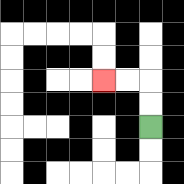{'start': '[6, 5]', 'end': '[4, 3]', 'path_directions': 'U,U,L,L', 'path_coordinates': '[[6, 5], [6, 4], [6, 3], [5, 3], [4, 3]]'}